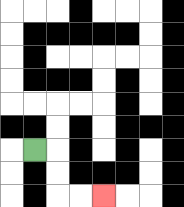{'start': '[1, 6]', 'end': '[4, 8]', 'path_directions': 'R,D,D,R,R', 'path_coordinates': '[[1, 6], [2, 6], [2, 7], [2, 8], [3, 8], [4, 8]]'}